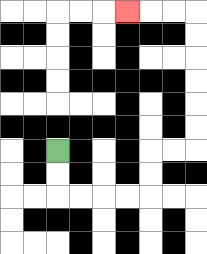{'start': '[2, 6]', 'end': '[5, 0]', 'path_directions': 'D,D,R,R,R,R,U,U,R,R,U,U,U,U,U,U,L,L,L', 'path_coordinates': '[[2, 6], [2, 7], [2, 8], [3, 8], [4, 8], [5, 8], [6, 8], [6, 7], [6, 6], [7, 6], [8, 6], [8, 5], [8, 4], [8, 3], [8, 2], [8, 1], [8, 0], [7, 0], [6, 0], [5, 0]]'}